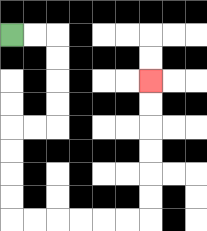{'start': '[0, 1]', 'end': '[6, 3]', 'path_directions': 'R,R,D,D,D,D,L,L,D,D,D,D,R,R,R,R,R,R,U,U,U,U,U,U', 'path_coordinates': '[[0, 1], [1, 1], [2, 1], [2, 2], [2, 3], [2, 4], [2, 5], [1, 5], [0, 5], [0, 6], [0, 7], [0, 8], [0, 9], [1, 9], [2, 9], [3, 9], [4, 9], [5, 9], [6, 9], [6, 8], [6, 7], [6, 6], [6, 5], [6, 4], [6, 3]]'}